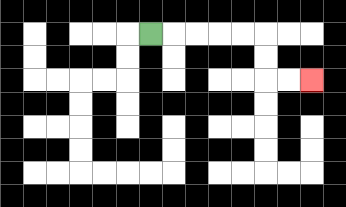{'start': '[6, 1]', 'end': '[13, 3]', 'path_directions': 'R,R,R,R,R,D,D,R,R', 'path_coordinates': '[[6, 1], [7, 1], [8, 1], [9, 1], [10, 1], [11, 1], [11, 2], [11, 3], [12, 3], [13, 3]]'}